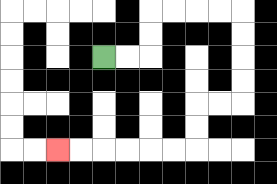{'start': '[4, 2]', 'end': '[2, 6]', 'path_directions': 'R,R,U,U,R,R,R,R,D,D,D,D,L,L,D,D,L,L,L,L,L,L', 'path_coordinates': '[[4, 2], [5, 2], [6, 2], [6, 1], [6, 0], [7, 0], [8, 0], [9, 0], [10, 0], [10, 1], [10, 2], [10, 3], [10, 4], [9, 4], [8, 4], [8, 5], [8, 6], [7, 6], [6, 6], [5, 6], [4, 6], [3, 6], [2, 6]]'}